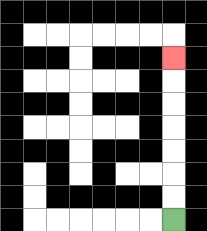{'start': '[7, 9]', 'end': '[7, 2]', 'path_directions': 'U,U,U,U,U,U,U', 'path_coordinates': '[[7, 9], [7, 8], [7, 7], [7, 6], [7, 5], [7, 4], [7, 3], [7, 2]]'}